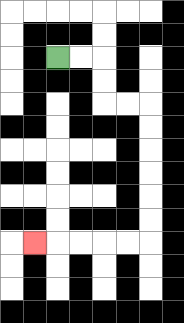{'start': '[2, 2]', 'end': '[1, 10]', 'path_directions': 'R,R,D,D,R,R,D,D,D,D,D,D,L,L,L,L,L', 'path_coordinates': '[[2, 2], [3, 2], [4, 2], [4, 3], [4, 4], [5, 4], [6, 4], [6, 5], [6, 6], [6, 7], [6, 8], [6, 9], [6, 10], [5, 10], [4, 10], [3, 10], [2, 10], [1, 10]]'}